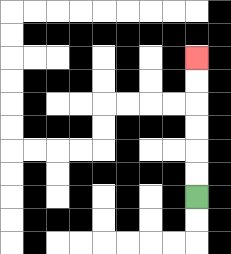{'start': '[8, 8]', 'end': '[8, 2]', 'path_directions': 'U,U,U,U,U,U', 'path_coordinates': '[[8, 8], [8, 7], [8, 6], [8, 5], [8, 4], [8, 3], [8, 2]]'}